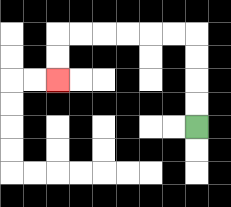{'start': '[8, 5]', 'end': '[2, 3]', 'path_directions': 'U,U,U,U,L,L,L,L,L,L,D,D', 'path_coordinates': '[[8, 5], [8, 4], [8, 3], [8, 2], [8, 1], [7, 1], [6, 1], [5, 1], [4, 1], [3, 1], [2, 1], [2, 2], [2, 3]]'}